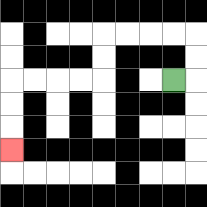{'start': '[7, 3]', 'end': '[0, 6]', 'path_directions': 'R,U,U,L,L,L,L,D,D,L,L,L,L,D,D,D', 'path_coordinates': '[[7, 3], [8, 3], [8, 2], [8, 1], [7, 1], [6, 1], [5, 1], [4, 1], [4, 2], [4, 3], [3, 3], [2, 3], [1, 3], [0, 3], [0, 4], [0, 5], [0, 6]]'}